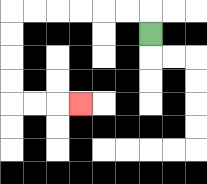{'start': '[6, 1]', 'end': '[3, 4]', 'path_directions': 'U,L,L,L,L,L,L,D,D,D,D,R,R,R', 'path_coordinates': '[[6, 1], [6, 0], [5, 0], [4, 0], [3, 0], [2, 0], [1, 0], [0, 0], [0, 1], [0, 2], [0, 3], [0, 4], [1, 4], [2, 4], [3, 4]]'}